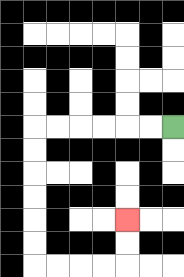{'start': '[7, 5]', 'end': '[5, 9]', 'path_directions': 'L,L,L,L,L,L,D,D,D,D,D,D,R,R,R,R,U,U', 'path_coordinates': '[[7, 5], [6, 5], [5, 5], [4, 5], [3, 5], [2, 5], [1, 5], [1, 6], [1, 7], [1, 8], [1, 9], [1, 10], [1, 11], [2, 11], [3, 11], [4, 11], [5, 11], [5, 10], [5, 9]]'}